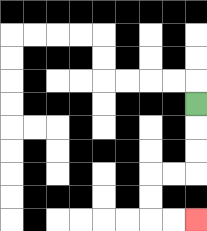{'start': '[8, 4]', 'end': '[8, 9]', 'path_directions': 'D,D,D,L,L,D,D,R,R', 'path_coordinates': '[[8, 4], [8, 5], [8, 6], [8, 7], [7, 7], [6, 7], [6, 8], [6, 9], [7, 9], [8, 9]]'}